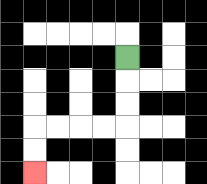{'start': '[5, 2]', 'end': '[1, 7]', 'path_directions': 'D,D,D,L,L,L,L,D,D', 'path_coordinates': '[[5, 2], [5, 3], [5, 4], [5, 5], [4, 5], [3, 5], [2, 5], [1, 5], [1, 6], [1, 7]]'}